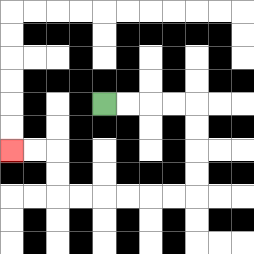{'start': '[4, 4]', 'end': '[0, 6]', 'path_directions': 'R,R,R,R,D,D,D,D,L,L,L,L,L,L,U,U,L,L', 'path_coordinates': '[[4, 4], [5, 4], [6, 4], [7, 4], [8, 4], [8, 5], [8, 6], [8, 7], [8, 8], [7, 8], [6, 8], [5, 8], [4, 8], [3, 8], [2, 8], [2, 7], [2, 6], [1, 6], [0, 6]]'}